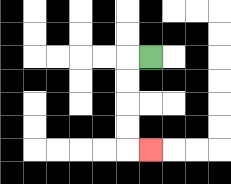{'start': '[6, 2]', 'end': '[6, 6]', 'path_directions': 'L,D,D,D,D,R', 'path_coordinates': '[[6, 2], [5, 2], [5, 3], [5, 4], [5, 5], [5, 6], [6, 6]]'}